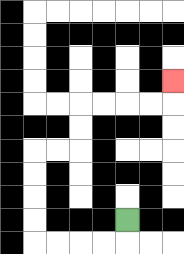{'start': '[5, 9]', 'end': '[7, 3]', 'path_directions': 'D,L,L,L,L,U,U,U,U,R,R,U,U,R,R,R,R,U', 'path_coordinates': '[[5, 9], [5, 10], [4, 10], [3, 10], [2, 10], [1, 10], [1, 9], [1, 8], [1, 7], [1, 6], [2, 6], [3, 6], [3, 5], [3, 4], [4, 4], [5, 4], [6, 4], [7, 4], [7, 3]]'}